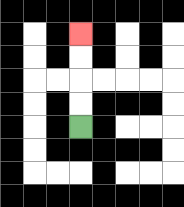{'start': '[3, 5]', 'end': '[3, 1]', 'path_directions': 'U,U,U,U', 'path_coordinates': '[[3, 5], [3, 4], [3, 3], [3, 2], [3, 1]]'}